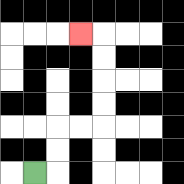{'start': '[1, 7]', 'end': '[3, 1]', 'path_directions': 'R,U,U,R,R,U,U,U,U,L', 'path_coordinates': '[[1, 7], [2, 7], [2, 6], [2, 5], [3, 5], [4, 5], [4, 4], [4, 3], [4, 2], [4, 1], [3, 1]]'}